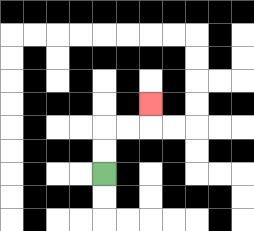{'start': '[4, 7]', 'end': '[6, 4]', 'path_directions': 'U,U,R,R,U', 'path_coordinates': '[[4, 7], [4, 6], [4, 5], [5, 5], [6, 5], [6, 4]]'}